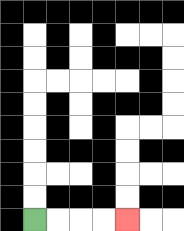{'start': '[1, 9]', 'end': '[5, 9]', 'path_directions': 'R,R,R,R', 'path_coordinates': '[[1, 9], [2, 9], [3, 9], [4, 9], [5, 9]]'}